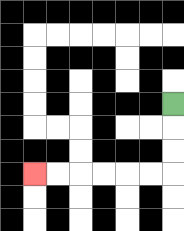{'start': '[7, 4]', 'end': '[1, 7]', 'path_directions': 'D,D,D,L,L,L,L,L,L', 'path_coordinates': '[[7, 4], [7, 5], [7, 6], [7, 7], [6, 7], [5, 7], [4, 7], [3, 7], [2, 7], [1, 7]]'}